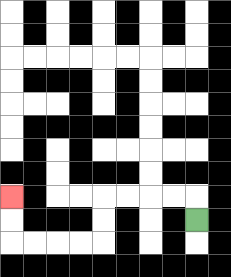{'start': '[8, 9]', 'end': '[0, 8]', 'path_directions': 'U,L,L,L,L,D,D,L,L,L,L,U,U', 'path_coordinates': '[[8, 9], [8, 8], [7, 8], [6, 8], [5, 8], [4, 8], [4, 9], [4, 10], [3, 10], [2, 10], [1, 10], [0, 10], [0, 9], [0, 8]]'}